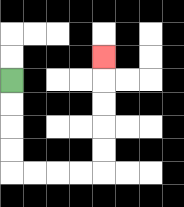{'start': '[0, 3]', 'end': '[4, 2]', 'path_directions': 'D,D,D,D,R,R,R,R,U,U,U,U,U', 'path_coordinates': '[[0, 3], [0, 4], [0, 5], [0, 6], [0, 7], [1, 7], [2, 7], [3, 7], [4, 7], [4, 6], [4, 5], [4, 4], [4, 3], [4, 2]]'}